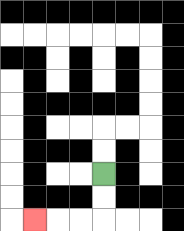{'start': '[4, 7]', 'end': '[1, 9]', 'path_directions': 'D,D,L,L,L', 'path_coordinates': '[[4, 7], [4, 8], [4, 9], [3, 9], [2, 9], [1, 9]]'}